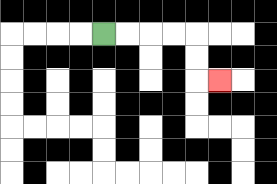{'start': '[4, 1]', 'end': '[9, 3]', 'path_directions': 'R,R,R,R,D,D,R', 'path_coordinates': '[[4, 1], [5, 1], [6, 1], [7, 1], [8, 1], [8, 2], [8, 3], [9, 3]]'}